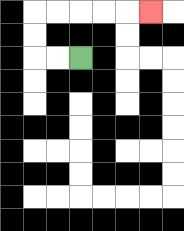{'start': '[3, 2]', 'end': '[6, 0]', 'path_directions': 'L,L,U,U,R,R,R,R,R', 'path_coordinates': '[[3, 2], [2, 2], [1, 2], [1, 1], [1, 0], [2, 0], [3, 0], [4, 0], [5, 0], [6, 0]]'}